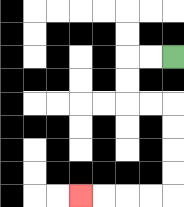{'start': '[7, 2]', 'end': '[3, 8]', 'path_directions': 'L,L,D,D,R,R,D,D,D,D,L,L,L,L', 'path_coordinates': '[[7, 2], [6, 2], [5, 2], [5, 3], [5, 4], [6, 4], [7, 4], [7, 5], [7, 6], [7, 7], [7, 8], [6, 8], [5, 8], [4, 8], [3, 8]]'}